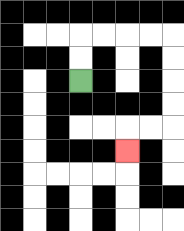{'start': '[3, 3]', 'end': '[5, 6]', 'path_directions': 'U,U,R,R,R,R,D,D,D,D,L,L,D', 'path_coordinates': '[[3, 3], [3, 2], [3, 1], [4, 1], [5, 1], [6, 1], [7, 1], [7, 2], [7, 3], [7, 4], [7, 5], [6, 5], [5, 5], [5, 6]]'}